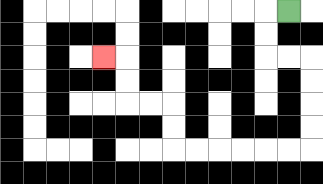{'start': '[12, 0]', 'end': '[4, 2]', 'path_directions': 'L,D,D,R,R,D,D,D,D,L,L,L,L,L,L,U,U,L,L,U,U,L', 'path_coordinates': '[[12, 0], [11, 0], [11, 1], [11, 2], [12, 2], [13, 2], [13, 3], [13, 4], [13, 5], [13, 6], [12, 6], [11, 6], [10, 6], [9, 6], [8, 6], [7, 6], [7, 5], [7, 4], [6, 4], [5, 4], [5, 3], [5, 2], [4, 2]]'}